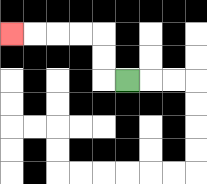{'start': '[5, 3]', 'end': '[0, 1]', 'path_directions': 'L,U,U,L,L,L,L', 'path_coordinates': '[[5, 3], [4, 3], [4, 2], [4, 1], [3, 1], [2, 1], [1, 1], [0, 1]]'}